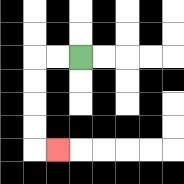{'start': '[3, 2]', 'end': '[2, 6]', 'path_directions': 'L,L,D,D,D,D,R', 'path_coordinates': '[[3, 2], [2, 2], [1, 2], [1, 3], [1, 4], [1, 5], [1, 6], [2, 6]]'}